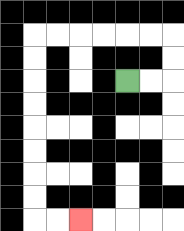{'start': '[5, 3]', 'end': '[3, 9]', 'path_directions': 'R,R,U,U,L,L,L,L,L,L,D,D,D,D,D,D,D,D,R,R', 'path_coordinates': '[[5, 3], [6, 3], [7, 3], [7, 2], [7, 1], [6, 1], [5, 1], [4, 1], [3, 1], [2, 1], [1, 1], [1, 2], [1, 3], [1, 4], [1, 5], [1, 6], [1, 7], [1, 8], [1, 9], [2, 9], [3, 9]]'}